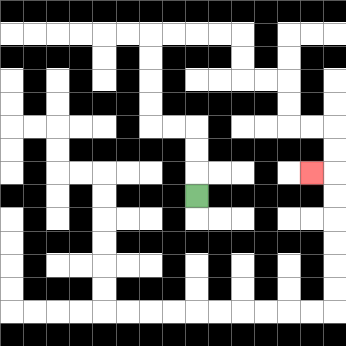{'start': '[8, 8]', 'end': '[13, 7]', 'path_directions': 'U,U,U,L,L,U,U,U,U,R,R,R,R,D,D,R,R,D,D,R,R,D,D,L', 'path_coordinates': '[[8, 8], [8, 7], [8, 6], [8, 5], [7, 5], [6, 5], [6, 4], [6, 3], [6, 2], [6, 1], [7, 1], [8, 1], [9, 1], [10, 1], [10, 2], [10, 3], [11, 3], [12, 3], [12, 4], [12, 5], [13, 5], [14, 5], [14, 6], [14, 7], [13, 7]]'}